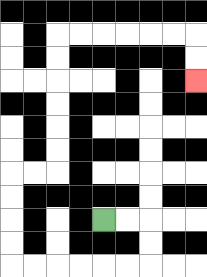{'start': '[4, 9]', 'end': '[8, 3]', 'path_directions': 'R,R,D,D,L,L,L,L,L,L,U,U,U,U,R,R,U,U,U,U,U,U,R,R,R,R,R,R,D,D', 'path_coordinates': '[[4, 9], [5, 9], [6, 9], [6, 10], [6, 11], [5, 11], [4, 11], [3, 11], [2, 11], [1, 11], [0, 11], [0, 10], [0, 9], [0, 8], [0, 7], [1, 7], [2, 7], [2, 6], [2, 5], [2, 4], [2, 3], [2, 2], [2, 1], [3, 1], [4, 1], [5, 1], [6, 1], [7, 1], [8, 1], [8, 2], [8, 3]]'}